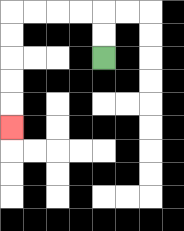{'start': '[4, 2]', 'end': '[0, 5]', 'path_directions': 'U,U,L,L,L,L,D,D,D,D,D', 'path_coordinates': '[[4, 2], [4, 1], [4, 0], [3, 0], [2, 0], [1, 0], [0, 0], [0, 1], [0, 2], [0, 3], [0, 4], [0, 5]]'}